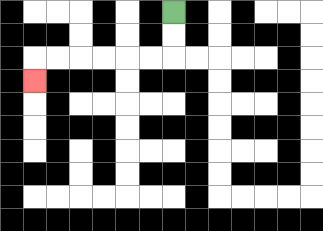{'start': '[7, 0]', 'end': '[1, 3]', 'path_directions': 'D,D,L,L,L,L,L,L,D', 'path_coordinates': '[[7, 0], [7, 1], [7, 2], [6, 2], [5, 2], [4, 2], [3, 2], [2, 2], [1, 2], [1, 3]]'}